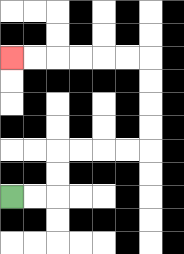{'start': '[0, 8]', 'end': '[0, 2]', 'path_directions': 'R,R,U,U,R,R,R,R,U,U,U,U,L,L,L,L,L,L', 'path_coordinates': '[[0, 8], [1, 8], [2, 8], [2, 7], [2, 6], [3, 6], [4, 6], [5, 6], [6, 6], [6, 5], [6, 4], [6, 3], [6, 2], [5, 2], [4, 2], [3, 2], [2, 2], [1, 2], [0, 2]]'}